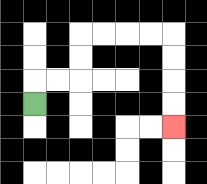{'start': '[1, 4]', 'end': '[7, 5]', 'path_directions': 'U,R,R,U,U,R,R,R,R,D,D,D,D', 'path_coordinates': '[[1, 4], [1, 3], [2, 3], [3, 3], [3, 2], [3, 1], [4, 1], [5, 1], [6, 1], [7, 1], [7, 2], [7, 3], [7, 4], [7, 5]]'}